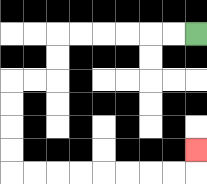{'start': '[8, 1]', 'end': '[8, 6]', 'path_directions': 'L,L,L,L,L,L,D,D,L,L,D,D,D,D,R,R,R,R,R,R,R,R,U', 'path_coordinates': '[[8, 1], [7, 1], [6, 1], [5, 1], [4, 1], [3, 1], [2, 1], [2, 2], [2, 3], [1, 3], [0, 3], [0, 4], [0, 5], [0, 6], [0, 7], [1, 7], [2, 7], [3, 7], [4, 7], [5, 7], [6, 7], [7, 7], [8, 7], [8, 6]]'}